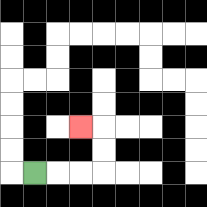{'start': '[1, 7]', 'end': '[3, 5]', 'path_directions': 'R,R,R,U,U,L', 'path_coordinates': '[[1, 7], [2, 7], [3, 7], [4, 7], [4, 6], [4, 5], [3, 5]]'}